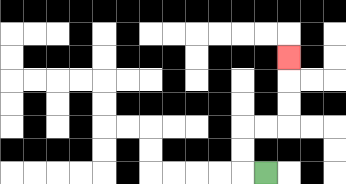{'start': '[11, 7]', 'end': '[12, 2]', 'path_directions': 'L,U,U,R,R,U,U,U', 'path_coordinates': '[[11, 7], [10, 7], [10, 6], [10, 5], [11, 5], [12, 5], [12, 4], [12, 3], [12, 2]]'}